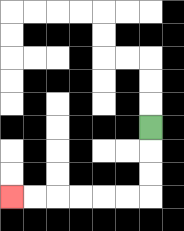{'start': '[6, 5]', 'end': '[0, 8]', 'path_directions': 'D,D,D,L,L,L,L,L,L', 'path_coordinates': '[[6, 5], [6, 6], [6, 7], [6, 8], [5, 8], [4, 8], [3, 8], [2, 8], [1, 8], [0, 8]]'}